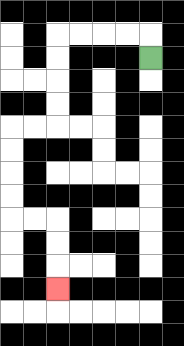{'start': '[6, 2]', 'end': '[2, 12]', 'path_directions': 'U,L,L,L,L,D,D,D,D,L,L,D,D,D,D,R,R,D,D,D', 'path_coordinates': '[[6, 2], [6, 1], [5, 1], [4, 1], [3, 1], [2, 1], [2, 2], [2, 3], [2, 4], [2, 5], [1, 5], [0, 5], [0, 6], [0, 7], [0, 8], [0, 9], [1, 9], [2, 9], [2, 10], [2, 11], [2, 12]]'}